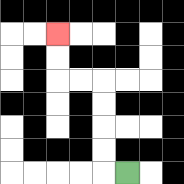{'start': '[5, 7]', 'end': '[2, 1]', 'path_directions': 'L,U,U,U,U,L,L,U,U', 'path_coordinates': '[[5, 7], [4, 7], [4, 6], [4, 5], [4, 4], [4, 3], [3, 3], [2, 3], [2, 2], [2, 1]]'}